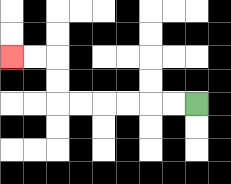{'start': '[8, 4]', 'end': '[0, 2]', 'path_directions': 'L,L,L,L,L,L,U,U,L,L', 'path_coordinates': '[[8, 4], [7, 4], [6, 4], [5, 4], [4, 4], [3, 4], [2, 4], [2, 3], [2, 2], [1, 2], [0, 2]]'}